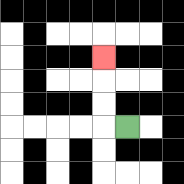{'start': '[5, 5]', 'end': '[4, 2]', 'path_directions': 'L,U,U,U', 'path_coordinates': '[[5, 5], [4, 5], [4, 4], [4, 3], [4, 2]]'}